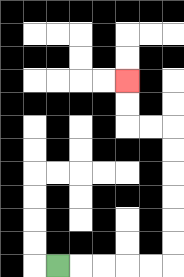{'start': '[2, 11]', 'end': '[5, 3]', 'path_directions': 'R,R,R,R,R,U,U,U,U,U,U,L,L,U,U', 'path_coordinates': '[[2, 11], [3, 11], [4, 11], [5, 11], [6, 11], [7, 11], [7, 10], [7, 9], [7, 8], [7, 7], [7, 6], [7, 5], [6, 5], [5, 5], [5, 4], [5, 3]]'}